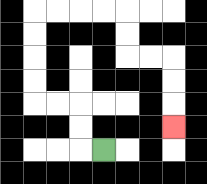{'start': '[4, 6]', 'end': '[7, 5]', 'path_directions': 'L,U,U,L,L,U,U,U,U,R,R,R,R,D,D,R,R,D,D,D', 'path_coordinates': '[[4, 6], [3, 6], [3, 5], [3, 4], [2, 4], [1, 4], [1, 3], [1, 2], [1, 1], [1, 0], [2, 0], [3, 0], [4, 0], [5, 0], [5, 1], [5, 2], [6, 2], [7, 2], [7, 3], [7, 4], [7, 5]]'}